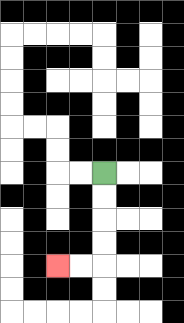{'start': '[4, 7]', 'end': '[2, 11]', 'path_directions': 'D,D,D,D,L,L', 'path_coordinates': '[[4, 7], [4, 8], [4, 9], [4, 10], [4, 11], [3, 11], [2, 11]]'}